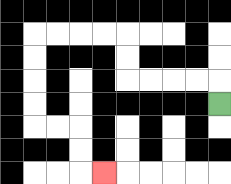{'start': '[9, 4]', 'end': '[4, 7]', 'path_directions': 'U,L,L,L,L,U,U,L,L,L,L,D,D,D,D,R,R,D,D,R', 'path_coordinates': '[[9, 4], [9, 3], [8, 3], [7, 3], [6, 3], [5, 3], [5, 2], [5, 1], [4, 1], [3, 1], [2, 1], [1, 1], [1, 2], [1, 3], [1, 4], [1, 5], [2, 5], [3, 5], [3, 6], [3, 7], [4, 7]]'}